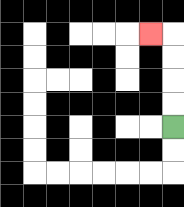{'start': '[7, 5]', 'end': '[6, 1]', 'path_directions': 'U,U,U,U,L', 'path_coordinates': '[[7, 5], [7, 4], [7, 3], [7, 2], [7, 1], [6, 1]]'}